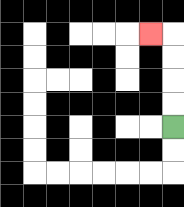{'start': '[7, 5]', 'end': '[6, 1]', 'path_directions': 'U,U,U,U,L', 'path_coordinates': '[[7, 5], [7, 4], [7, 3], [7, 2], [7, 1], [6, 1]]'}